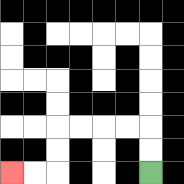{'start': '[6, 7]', 'end': '[0, 7]', 'path_directions': 'U,U,L,L,L,L,D,D,L,L', 'path_coordinates': '[[6, 7], [6, 6], [6, 5], [5, 5], [4, 5], [3, 5], [2, 5], [2, 6], [2, 7], [1, 7], [0, 7]]'}